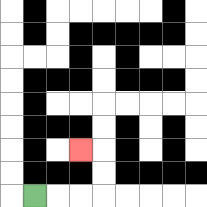{'start': '[1, 8]', 'end': '[3, 6]', 'path_directions': 'R,R,R,U,U,L', 'path_coordinates': '[[1, 8], [2, 8], [3, 8], [4, 8], [4, 7], [4, 6], [3, 6]]'}